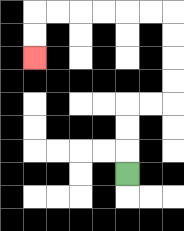{'start': '[5, 7]', 'end': '[1, 2]', 'path_directions': 'U,U,U,R,R,U,U,U,U,L,L,L,L,L,L,D,D', 'path_coordinates': '[[5, 7], [5, 6], [5, 5], [5, 4], [6, 4], [7, 4], [7, 3], [7, 2], [7, 1], [7, 0], [6, 0], [5, 0], [4, 0], [3, 0], [2, 0], [1, 0], [1, 1], [1, 2]]'}